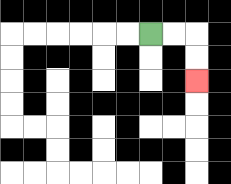{'start': '[6, 1]', 'end': '[8, 3]', 'path_directions': 'R,R,D,D', 'path_coordinates': '[[6, 1], [7, 1], [8, 1], [8, 2], [8, 3]]'}